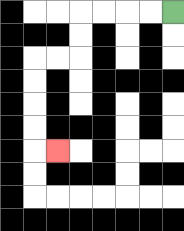{'start': '[7, 0]', 'end': '[2, 6]', 'path_directions': 'L,L,L,L,D,D,L,L,D,D,D,D,R', 'path_coordinates': '[[7, 0], [6, 0], [5, 0], [4, 0], [3, 0], [3, 1], [3, 2], [2, 2], [1, 2], [1, 3], [1, 4], [1, 5], [1, 6], [2, 6]]'}